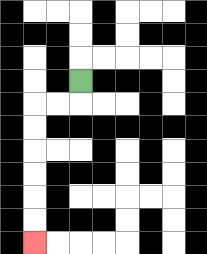{'start': '[3, 3]', 'end': '[1, 10]', 'path_directions': 'D,L,L,D,D,D,D,D,D', 'path_coordinates': '[[3, 3], [3, 4], [2, 4], [1, 4], [1, 5], [1, 6], [1, 7], [1, 8], [1, 9], [1, 10]]'}